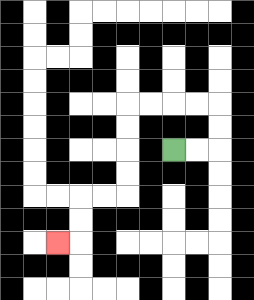{'start': '[7, 6]', 'end': '[2, 10]', 'path_directions': 'R,R,U,U,L,L,L,L,D,D,D,D,L,L,D,D,L', 'path_coordinates': '[[7, 6], [8, 6], [9, 6], [9, 5], [9, 4], [8, 4], [7, 4], [6, 4], [5, 4], [5, 5], [5, 6], [5, 7], [5, 8], [4, 8], [3, 8], [3, 9], [3, 10], [2, 10]]'}